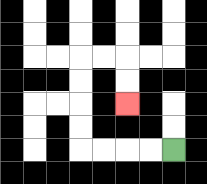{'start': '[7, 6]', 'end': '[5, 4]', 'path_directions': 'L,L,L,L,U,U,U,U,R,R,D,D', 'path_coordinates': '[[7, 6], [6, 6], [5, 6], [4, 6], [3, 6], [3, 5], [3, 4], [3, 3], [3, 2], [4, 2], [5, 2], [5, 3], [5, 4]]'}